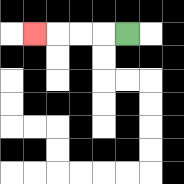{'start': '[5, 1]', 'end': '[1, 1]', 'path_directions': 'L,L,L,L', 'path_coordinates': '[[5, 1], [4, 1], [3, 1], [2, 1], [1, 1]]'}